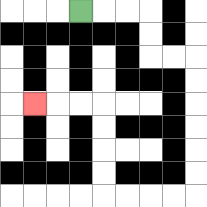{'start': '[3, 0]', 'end': '[1, 4]', 'path_directions': 'R,R,R,D,D,R,R,D,D,D,D,D,D,L,L,L,L,U,U,U,U,L,L,L', 'path_coordinates': '[[3, 0], [4, 0], [5, 0], [6, 0], [6, 1], [6, 2], [7, 2], [8, 2], [8, 3], [8, 4], [8, 5], [8, 6], [8, 7], [8, 8], [7, 8], [6, 8], [5, 8], [4, 8], [4, 7], [4, 6], [4, 5], [4, 4], [3, 4], [2, 4], [1, 4]]'}